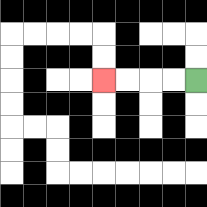{'start': '[8, 3]', 'end': '[4, 3]', 'path_directions': 'L,L,L,L', 'path_coordinates': '[[8, 3], [7, 3], [6, 3], [5, 3], [4, 3]]'}